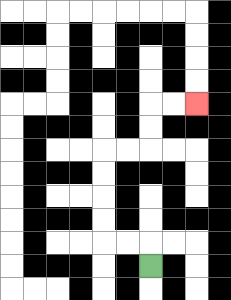{'start': '[6, 11]', 'end': '[8, 4]', 'path_directions': 'U,L,L,U,U,U,U,R,R,U,U,R,R', 'path_coordinates': '[[6, 11], [6, 10], [5, 10], [4, 10], [4, 9], [4, 8], [4, 7], [4, 6], [5, 6], [6, 6], [6, 5], [6, 4], [7, 4], [8, 4]]'}